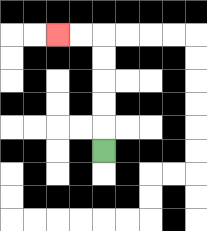{'start': '[4, 6]', 'end': '[2, 1]', 'path_directions': 'U,U,U,U,U,L,L', 'path_coordinates': '[[4, 6], [4, 5], [4, 4], [4, 3], [4, 2], [4, 1], [3, 1], [2, 1]]'}